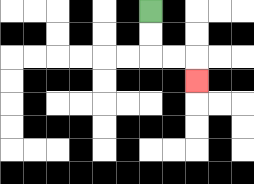{'start': '[6, 0]', 'end': '[8, 3]', 'path_directions': 'D,D,R,R,D', 'path_coordinates': '[[6, 0], [6, 1], [6, 2], [7, 2], [8, 2], [8, 3]]'}